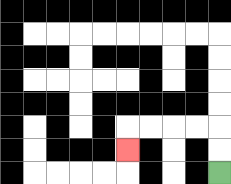{'start': '[9, 7]', 'end': '[5, 6]', 'path_directions': 'U,U,L,L,L,L,D', 'path_coordinates': '[[9, 7], [9, 6], [9, 5], [8, 5], [7, 5], [6, 5], [5, 5], [5, 6]]'}